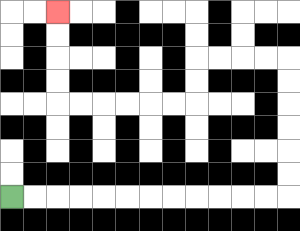{'start': '[0, 8]', 'end': '[2, 0]', 'path_directions': 'R,R,R,R,R,R,R,R,R,R,R,R,U,U,U,U,U,U,L,L,L,L,D,D,L,L,L,L,L,L,U,U,U,U', 'path_coordinates': '[[0, 8], [1, 8], [2, 8], [3, 8], [4, 8], [5, 8], [6, 8], [7, 8], [8, 8], [9, 8], [10, 8], [11, 8], [12, 8], [12, 7], [12, 6], [12, 5], [12, 4], [12, 3], [12, 2], [11, 2], [10, 2], [9, 2], [8, 2], [8, 3], [8, 4], [7, 4], [6, 4], [5, 4], [4, 4], [3, 4], [2, 4], [2, 3], [2, 2], [2, 1], [2, 0]]'}